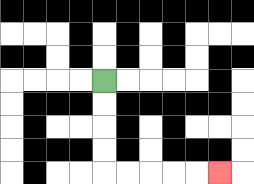{'start': '[4, 3]', 'end': '[9, 7]', 'path_directions': 'D,D,D,D,R,R,R,R,R', 'path_coordinates': '[[4, 3], [4, 4], [4, 5], [4, 6], [4, 7], [5, 7], [6, 7], [7, 7], [8, 7], [9, 7]]'}